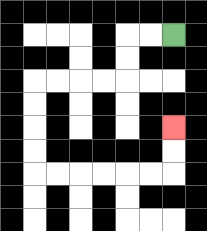{'start': '[7, 1]', 'end': '[7, 5]', 'path_directions': 'L,L,D,D,L,L,L,L,D,D,D,D,R,R,R,R,R,R,U,U', 'path_coordinates': '[[7, 1], [6, 1], [5, 1], [5, 2], [5, 3], [4, 3], [3, 3], [2, 3], [1, 3], [1, 4], [1, 5], [1, 6], [1, 7], [2, 7], [3, 7], [4, 7], [5, 7], [6, 7], [7, 7], [7, 6], [7, 5]]'}